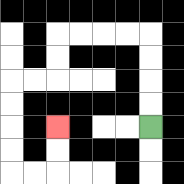{'start': '[6, 5]', 'end': '[2, 5]', 'path_directions': 'U,U,U,U,L,L,L,L,D,D,L,L,D,D,D,D,R,R,U,U', 'path_coordinates': '[[6, 5], [6, 4], [6, 3], [6, 2], [6, 1], [5, 1], [4, 1], [3, 1], [2, 1], [2, 2], [2, 3], [1, 3], [0, 3], [0, 4], [0, 5], [0, 6], [0, 7], [1, 7], [2, 7], [2, 6], [2, 5]]'}